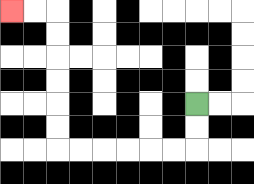{'start': '[8, 4]', 'end': '[0, 0]', 'path_directions': 'D,D,L,L,L,L,L,L,U,U,U,U,U,U,L,L', 'path_coordinates': '[[8, 4], [8, 5], [8, 6], [7, 6], [6, 6], [5, 6], [4, 6], [3, 6], [2, 6], [2, 5], [2, 4], [2, 3], [2, 2], [2, 1], [2, 0], [1, 0], [0, 0]]'}